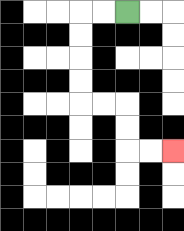{'start': '[5, 0]', 'end': '[7, 6]', 'path_directions': 'L,L,D,D,D,D,R,R,D,D,R,R', 'path_coordinates': '[[5, 0], [4, 0], [3, 0], [3, 1], [3, 2], [3, 3], [3, 4], [4, 4], [5, 4], [5, 5], [5, 6], [6, 6], [7, 6]]'}